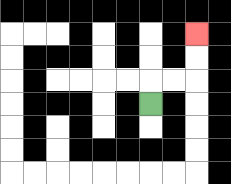{'start': '[6, 4]', 'end': '[8, 1]', 'path_directions': 'U,R,R,U,U', 'path_coordinates': '[[6, 4], [6, 3], [7, 3], [8, 3], [8, 2], [8, 1]]'}